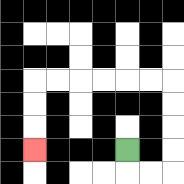{'start': '[5, 6]', 'end': '[1, 6]', 'path_directions': 'D,R,R,U,U,U,U,L,L,L,L,L,L,D,D,D', 'path_coordinates': '[[5, 6], [5, 7], [6, 7], [7, 7], [7, 6], [7, 5], [7, 4], [7, 3], [6, 3], [5, 3], [4, 3], [3, 3], [2, 3], [1, 3], [1, 4], [1, 5], [1, 6]]'}